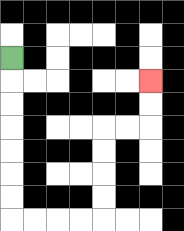{'start': '[0, 2]', 'end': '[6, 3]', 'path_directions': 'D,D,D,D,D,D,D,R,R,R,R,U,U,U,U,R,R,U,U', 'path_coordinates': '[[0, 2], [0, 3], [0, 4], [0, 5], [0, 6], [0, 7], [0, 8], [0, 9], [1, 9], [2, 9], [3, 9], [4, 9], [4, 8], [4, 7], [4, 6], [4, 5], [5, 5], [6, 5], [6, 4], [6, 3]]'}